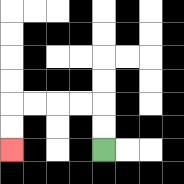{'start': '[4, 6]', 'end': '[0, 6]', 'path_directions': 'U,U,L,L,L,L,D,D', 'path_coordinates': '[[4, 6], [4, 5], [4, 4], [3, 4], [2, 4], [1, 4], [0, 4], [0, 5], [0, 6]]'}